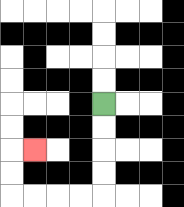{'start': '[4, 4]', 'end': '[1, 6]', 'path_directions': 'D,D,D,D,L,L,L,L,U,U,R', 'path_coordinates': '[[4, 4], [4, 5], [4, 6], [4, 7], [4, 8], [3, 8], [2, 8], [1, 8], [0, 8], [0, 7], [0, 6], [1, 6]]'}